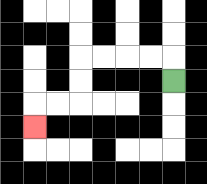{'start': '[7, 3]', 'end': '[1, 5]', 'path_directions': 'U,L,L,L,L,D,D,L,L,D', 'path_coordinates': '[[7, 3], [7, 2], [6, 2], [5, 2], [4, 2], [3, 2], [3, 3], [3, 4], [2, 4], [1, 4], [1, 5]]'}